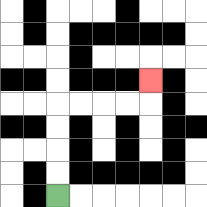{'start': '[2, 8]', 'end': '[6, 3]', 'path_directions': 'U,U,U,U,R,R,R,R,U', 'path_coordinates': '[[2, 8], [2, 7], [2, 6], [2, 5], [2, 4], [3, 4], [4, 4], [5, 4], [6, 4], [6, 3]]'}